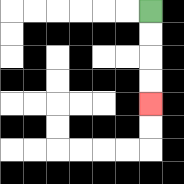{'start': '[6, 0]', 'end': '[6, 4]', 'path_directions': 'D,D,D,D', 'path_coordinates': '[[6, 0], [6, 1], [6, 2], [6, 3], [6, 4]]'}